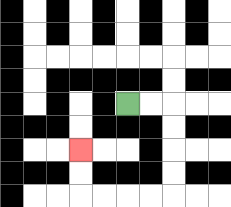{'start': '[5, 4]', 'end': '[3, 6]', 'path_directions': 'R,R,D,D,D,D,L,L,L,L,U,U', 'path_coordinates': '[[5, 4], [6, 4], [7, 4], [7, 5], [7, 6], [7, 7], [7, 8], [6, 8], [5, 8], [4, 8], [3, 8], [3, 7], [3, 6]]'}